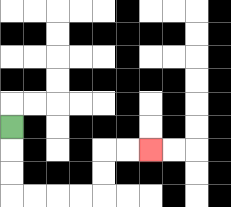{'start': '[0, 5]', 'end': '[6, 6]', 'path_directions': 'D,D,D,R,R,R,R,U,U,R,R', 'path_coordinates': '[[0, 5], [0, 6], [0, 7], [0, 8], [1, 8], [2, 8], [3, 8], [4, 8], [4, 7], [4, 6], [5, 6], [6, 6]]'}